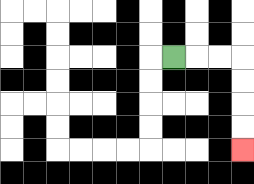{'start': '[7, 2]', 'end': '[10, 6]', 'path_directions': 'R,R,R,D,D,D,D', 'path_coordinates': '[[7, 2], [8, 2], [9, 2], [10, 2], [10, 3], [10, 4], [10, 5], [10, 6]]'}